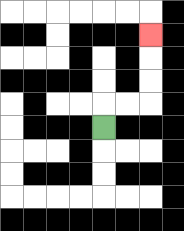{'start': '[4, 5]', 'end': '[6, 1]', 'path_directions': 'U,R,R,U,U,U', 'path_coordinates': '[[4, 5], [4, 4], [5, 4], [6, 4], [6, 3], [6, 2], [6, 1]]'}